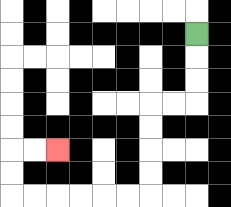{'start': '[8, 1]', 'end': '[2, 6]', 'path_directions': 'D,D,D,L,L,D,D,D,D,L,L,L,L,L,L,U,U,R,R', 'path_coordinates': '[[8, 1], [8, 2], [8, 3], [8, 4], [7, 4], [6, 4], [6, 5], [6, 6], [6, 7], [6, 8], [5, 8], [4, 8], [3, 8], [2, 8], [1, 8], [0, 8], [0, 7], [0, 6], [1, 6], [2, 6]]'}